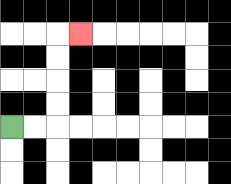{'start': '[0, 5]', 'end': '[3, 1]', 'path_directions': 'R,R,U,U,U,U,R', 'path_coordinates': '[[0, 5], [1, 5], [2, 5], [2, 4], [2, 3], [2, 2], [2, 1], [3, 1]]'}